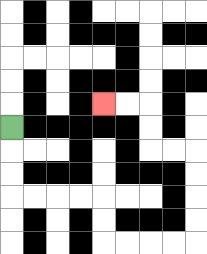{'start': '[0, 5]', 'end': '[4, 4]', 'path_directions': 'D,D,D,R,R,R,R,D,D,R,R,R,R,U,U,U,U,L,L,U,U,L,L', 'path_coordinates': '[[0, 5], [0, 6], [0, 7], [0, 8], [1, 8], [2, 8], [3, 8], [4, 8], [4, 9], [4, 10], [5, 10], [6, 10], [7, 10], [8, 10], [8, 9], [8, 8], [8, 7], [8, 6], [7, 6], [6, 6], [6, 5], [6, 4], [5, 4], [4, 4]]'}